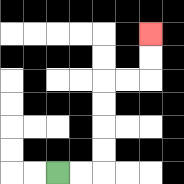{'start': '[2, 7]', 'end': '[6, 1]', 'path_directions': 'R,R,U,U,U,U,R,R,U,U', 'path_coordinates': '[[2, 7], [3, 7], [4, 7], [4, 6], [4, 5], [4, 4], [4, 3], [5, 3], [6, 3], [6, 2], [6, 1]]'}